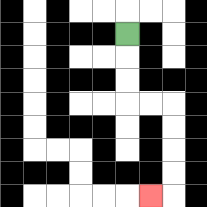{'start': '[5, 1]', 'end': '[6, 8]', 'path_directions': 'D,D,D,R,R,D,D,D,D,L', 'path_coordinates': '[[5, 1], [5, 2], [5, 3], [5, 4], [6, 4], [7, 4], [7, 5], [7, 6], [7, 7], [7, 8], [6, 8]]'}